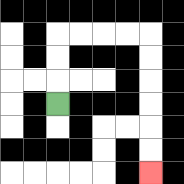{'start': '[2, 4]', 'end': '[6, 7]', 'path_directions': 'U,U,U,R,R,R,R,D,D,D,D,D,D', 'path_coordinates': '[[2, 4], [2, 3], [2, 2], [2, 1], [3, 1], [4, 1], [5, 1], [6, 1], [6, 2], [6, 3], [6, 4], [6, 5], [6, 6], [6, 7]]'}